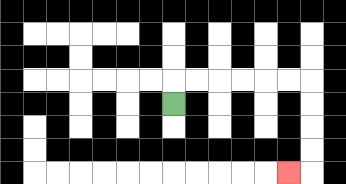{'start': '[7, 4]', 'end': '[12, 7]', 'path_directions': 'U,R,R,R,R,R,R,D,D,D,D,L', 'path_coordinates': '[[7, 4], [7, 3], [8, 3], [9, 3], [10, 3], [11, 3], [12, 3], [13, 3], [13, 4], [13, 5], [13, 6], [13, 7], [12, 7]]'}